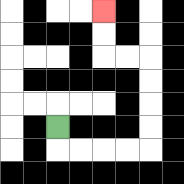{'start': '[2, 5]', 'end': '[4, 0]', 'path_directions': 'D,R,R,R,R,U,U,U,U,L,L,U,U', 'path_coordinates': '[[2, 5], [2, 6], [3, 6], [4, 6], [5, 6], [6, 6], [6, 5], [6, 4], [6, 3], [6, 2], [5, 2], [4, 2], [4, 1], [4, 0]]'}